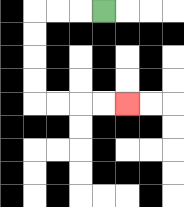{'start': '[4, 0]', 'end': '[5, 4]', 'path_directions': 'L,L,L,D,D,D,D,R,R,R,R', 'path_coordinates': '[[4, 0], [3, 0], [2, 0], [1, 0], [1, 1], [1, 2], [1, 3], [1, 4], [2, 4], [3, 4], [4, 4], [5, 4]]'}